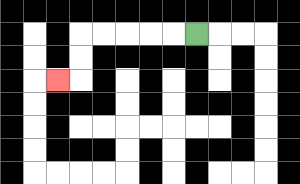{'start': '[8, 1]', 'end': '[2, 3]', 'path_directions': 'L,L,L,L,L,D,D,L', 'path_coordinates': '[[8, 1], [7, 1], [6, 1], [5, 1], [4, 1], [3, 1], [3, 2], [3, 3], [2, 3]]'}